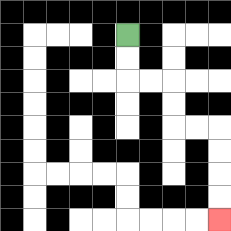{'start': '[5, 1]', 'end': '[9, 9]', 'path_directions': 'D,D,R,R,D,D,R,R,D,D,D,D', 'path_coordinates': '[[5, 1], [5, 2], [5, 3], [6, 3], [7, 3], [7, 4], [7, 5], [8, 5], [9, 5], [9, 6], [9, 7], [9, 8], [9, 9]]'}